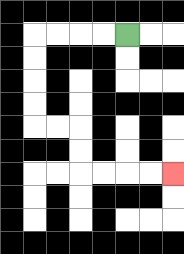{'start': '[5, 1]', 'end': '[7, 7]', 'path_directions': 'L,L,L,L,D,D,D,D,R,R,D,D,R,R,R,R', 'path_coordinates': '[[5, 1], [4, 1], [3, 1], [2, 1], [1, 1], [1, 2], [1, 3], [1, 4], [1, 5], [2, 5], [3, 5], [3, 6], [3, 7], [4, 7], [5, 7], [6, 7], [7, 7]]'}